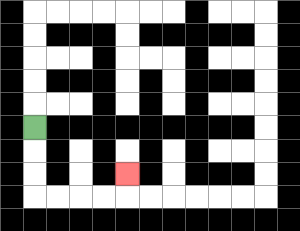{'start': '[1, 5]', 'end': '[5, 7]', 'path_directions': 'D,D,D,R,R,R,R,U', 'path_coordinates': '[[1, 5], [1, 6], [1, 7], [1, 8], [2, 8], [3, 8], [4, 8], [5, 8], [5, 7]]'}